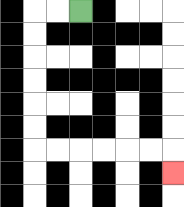{'start': '[3, 0]', 'end': '[7, 7]', 'path_directions': 'L,L,D,D,D,D,D,D,R,R,R,R,R,R,D', 'path_coordinates': '[[3, 0], [2, 0], [1, 0], [1, 1], [1, 2], [1, 3], [1, 4], [1, 5], [1, 6], [2, 6], [3, 6], [4, 6], [5, 6], [6, 6], [7, 6], [7, 7]]'}